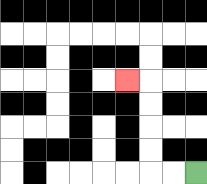{'start': '[8, 7]', 'end': '[5, 3]', 'path_directions': 'L,L,U,U,U,U,L', 'path_coordinates': '[[8, 7], [7, 7], [6, 7], [6, 6], [6, 5], [6, 4], [6, 3], [5, 3]]'}